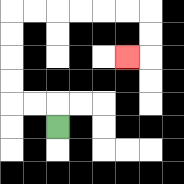{'start': '[2, 5]', 'end': '[5, 2]', 'path_directions': 'U,L,L,U,U,U,U,R,R,R,R,R,R,D,D,L', 'path_coordinates': '[[2, 5], [2, 4], [1, 4], [0, 4], [0, 3], [0, 2], [0, 1], [0, 0], [1, 0], [2, 0], [3, 0], [4, 0], [5, 0], [6, 0], [6, 1], [6, 2], [5, 2]]'}